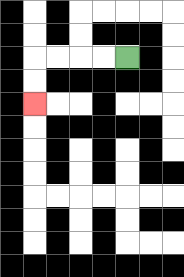{'start': '[5, 2]', 'end': '[1, 4]', 'path_directions': 'L,L,L,L,D,D', 'path_coordinates': '[[5, 2], [4, 2], [3, 2], [2, 2], [1, 2], [1, 3], [1, 4]]'}